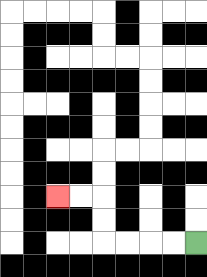{'start': '[8, 10]', 'end': '[2, 8]', 'path_directions': 'L,L,L,L,U,U,L,L', 'path_coordinates': '[[8, 10], [7, 10], [6, 10], [5, 10], [4, 10], [4, 9], [4, 8], [3, 8], [2, 8]]'}